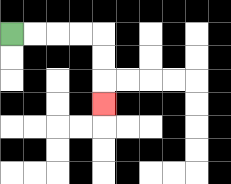{'start': '[0, 1]', 'end': '[4, 4]', 'path_directions': 'R,R,R,R,D,D,D', 'path_coordinates': '[[0, 1], [1, 1], [2, 1], [3, 1], [4, 1], [4, 2], [4, 3], [4, 4]]'}